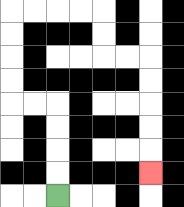{'start': '[2, 8]', 'end': '[6, 7]', 'path_directions': 'U,U,U,U,L,L,U,U,U,U,R,R,R,R,D,D,R,R,D,D,D,D,D', 'path_coordinates': '[[2, 8], [2, 7], [2, 6], [2, 5], [2, 4], [1, 4], [0, 4], [0, 3], [0, 2], [0, 1], [0, 0], [1, 0], [2, 0], [3, 0], [4, 0], [4, 1], [4, 2], [5, 2], [6, 2], [6, 3], [6, 4], [6, 5], [6, 6], [6, 7]]'}